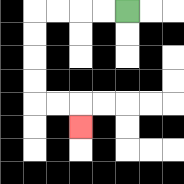{'start': '[5, 0]', 'end': '[3, 5]', 'path_directions': 'L,L,L,L,D,D,D,D,R,R,D', 'path_coordinates': '[[5, 0], [4, 0], [3, 0], [2, 0], [1, 0], [1, 1], [1, 2], [1, 3], [1, 4], [2, 4], [3, 4], [3, 5]]'}